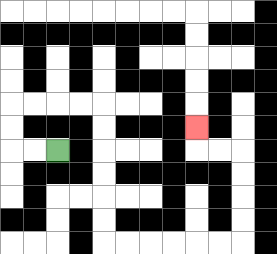{'start': '[2, 6]', 'end': '[8, 5]', 'path_directions': 'L,L,U,U,R,R,R,R,D,D,D,D,D,D,R,R,R,R,R,R,U,U,U,U,L,L,U', 'path_coordinates': '[[2, 6], [1, 6], [0, 6], [0, 5], [0, 4], [1, 4], [2, 4], [3, 4], [4, 4], [4, 5], [4, 6], [4, 7], [4, 8], [4, 9], [4, 10], [5, 10], [6, 10], [7, 10], [8, 10], [9, 10], [10, 10], [10, 9], [10, 8], [10, 7], [10, 6], [9, 6], [8, 6], [8, 5]]'}